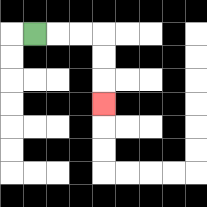{'start': '[1, 1]', 'end': '[4, 4]', 'path_directions': 'R,R,R,D,D,D', 'path_coordinates': '[[1, 1], [2, 1], [3, 1], [4, 1], [4, 2], [4, 3], [4, 4]]'}